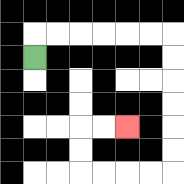{'start': '[1, 2]', 'end': '[5, 5]', 'path_directions': 'U,R,R,R,R,R,R,D,D,D,D,D,D,L,L,L,L,U,U,R,R', 'path_coordinates': '[[1, 2], [1, 1], [2, 1], [3, 1], [4, 1], [5, 1], [6, 1], [7, 1], [7, 2], [7, 3], [7, 4], [7, 5], [7, 6], [7, 7], [6, 7], [5, 7], [4, 7], [3, 7], [3, 6], [3, 5], [4, 5], [5, 5]]'}